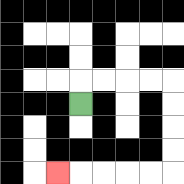{'start': '[3, 4]', 'end': '[2, 7]', 'path_directions': 'U,R,R,R,R,D,D,D,D,L,L,L,L,L', 'path_coordinates': '[[3, 4], [3, 3], [4, 3], [5, 3], [6, 3], [7, 3], [7, 4], [7, 5], [7, 6], [7, 7], [6, 7], [5, 7], [4, 7], [3, 7], [2, 7]]'}